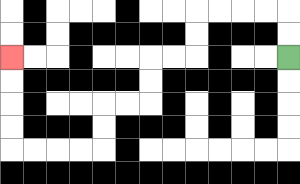{'start': '[12, 2]', 'end': '[0, 2]', 'path_directions': 'U,U,L,L,L,L,D,D,L,L,D,D,L,L,D,D,L,L,L,L,U,U,U,U', 'path_coordinates': '[[12, 2], [12, 1], [12, 0], [11, 0], [10, 0], [9, 0], [8, 0], [8, 1], [8, 2], [7, 2], [6, 2], [6, 3], [6, 4], [5, 4], [4, 4], [4, 5], [4, 6], [3, 6], [2, 6], [1, 6], [0, 6], [0, 5], [0, 4], [0, 3], [0, 2]]'}